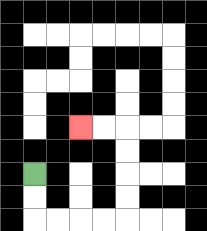{'start': '[1, 7]', 'end': '[3, 5]', 'path_directions': 'D,D,R,R,R,R,U,U,U,U,L,L', 'path_coordinates': '[[1, 7], [1, 8], [1, 9], [2, 9], [3, 9], [4, 9], [5, 9], [5, 8], [5, 7], [5, 6], [5, 5], [4, 5], [3, 5]]'}